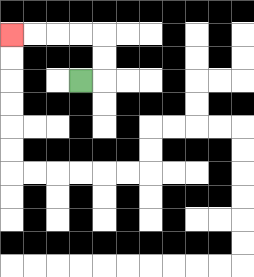{'start': '[3, 3]', 'end': '[0, 1]', 'path_directions': 'R,U,U,L,L,L,L', 'path_coordinates': '[[3, 3], [4, 3], [4, 2], [4, 1], [3, 1], [2, 1], [1, 1], [0, 1]]'}